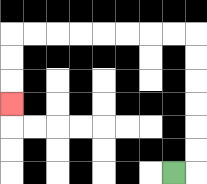{'start': '[7, 7]', 'end': '[0, 4]', 'path_directions': 'R,U,U,U,U,U,U,L,L,L,L,L,L,L,L,D,D,D', 'path_coordinates': '[[7, 7], [8, 7], [8, 6], [8, 5], [8, 4], [8, 3], [8, 2], [8, 1], [7, 1], [6, 1], [5, 1], [4, 1], [3, 1], [2, 1], [1, 1], [0, 1], [0, 2], [0, 3], [0, 4]]'}